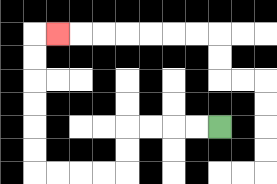{'start': '[9, 5]', 'end': '[2, 1]', 'path_directions': 'L,L,L,L,D,D,L,L,L,L,U,U,U,U,U,U,R', 'path_coordinates': '[[9, 5], [8, 5], [7, 5], [6, 5], [5, 5], [5, 6], [5, 7], [4, 7], [3, 7], [2, 7], [1, 7], [1, 6], [1, 5], [1, 4], [1, 3], [1, 2], [1, 1], [2, 1]]'}